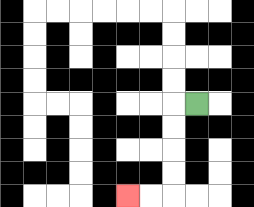{'start': '[8, 4]', 'end': '[5, 8]', 'path_directions': 'L,D,D,D,D,L,L', 'path_coordinates': '[[8, 4], [7, 4], [7, 5], [7, 6], [7, 7], [7, 8], [6, 8], [5, 8]]'}